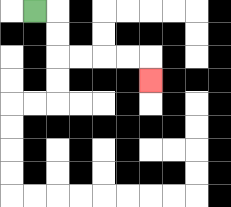{'start': '[1, 0]', 'end': '[6, 3]', 'path_directions': 'R,D,D,R,R,R,R,D', 'path_coordinates': '[[1, 0], [2, 0], [2, 1], [2, 2], [3, 2], [4, 2], [5, 2], [6, 2], [6, 3]]'}